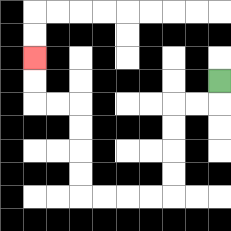{'start': '[9, 3]', 'end': '[1, 2]', 'path_directions': 'D,L,L,D,D,D,D,L,L,L,L,U,U,U,U,L,L,U,U', 'path_coordinates': '[[9, 3], [9, 4], [8, 4], [7, 4], [7, 5], [7, 6], [7, 7], [7, 8], [6, 8], [5, 8], [4, 8], [3, 8], [3, 7], [3, 6], [3, 5], [3, 4], [2, 4], [1, 4], [1, 3], [1, 2]]'}